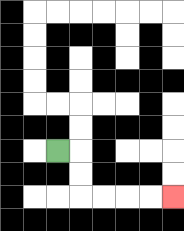{'start': '[2, 6]', 'end': '[7, 8]', 'path_directions': 'R,D,D,R,R,R,R', 'path_coordinates': '[[2, 6], [3, 6], [3, 7], [3, 8], [4, 8], [5, 8], [6, 8], [7, 8]]'}